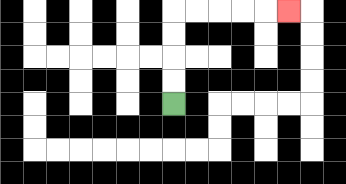{'start': '[7, 4]', 'end': '[12, 0]', 'path_directions': 'U,U,U,U,R,R,R,R,R', 'path_coordinates': '[[7, 4], [7, 3], [7, 2], [7, 1], [7, 0], [8, 0], [9, 0], [10, 0], [11, 0], [12, 0]]'}